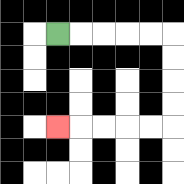{'start': '[2, 1]', 'end': '[2, 5]', 'path_directions': 'R,R,R,R,R,D,D,D,D,L,L,L,L,L', 'path_coordinates': '[[2, 1], [3, 1], [4, 1], [5, 1], [6, 1], [7, 1], [7, 2], [7, 3], [7, 4], [7, 5], [6, 5], [5, 5], [4, 5], [3, 5], [2, 5]]'}